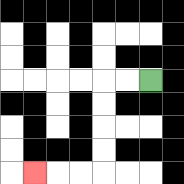{'start': '[6, 3]', 'end': '[1, 7]', 'path_directions': 'L,L,D,D,D,D,L,L,L', 'path_coordinates': '[[6, 3], [5, 3], [4, 3], [4, 4], [4, 5], [4, 6], [4, 7], [3, 7], [2, 7], [1, 7]]'}